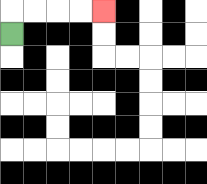{'start': '[0, 1]', 'end': '[4, 0]', 'path_directions': 'U,R,R,R,R', 'path_coordinates': '[[0, 1], [0, 0], [1, 0], [2, 0], [3, 0], [4, 0]]'}